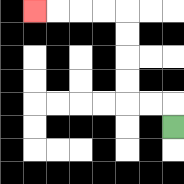{'start': '[7, 5]', 'end': '[1, 0]', 'path_directions': 'U,L,L,U,U,U,U,L,L,L,L', 'path_coordinates': '[[7, 5], [7, 4], [6, 4], [5, 4], [5, 3], [5, 2], [5, 1], [5, 0], [4, 0], [3, 0], [2, 0], [1, 0]]'}